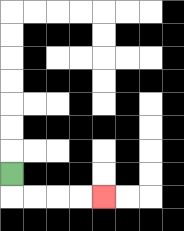{'start': '[0, 7]', 'end': '[4, 8]', 'path_directions': 'D,R,R,R,R', 'path_coordinates': '[[0, 7], [0, 8], [1, 8], [2, 8], [3, 8], [4, 8]]'}